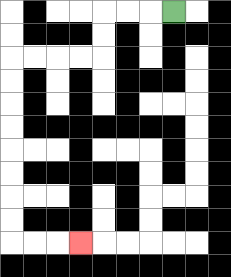{'start': '[7, 0]', 'end': '[3, 10]', 'path_directions': 'L,L,L,D,D,L,L,L,L,D,D,D,D,D,D,D,D,R,R,R', 'path_coordinates': '[[7, 0], [6, 0], [5, 0], [4, 0], [4, 1], [4, 2], [3, 2], [2, 2], [1, 2], [0, 2], [0, 3], [0, 4], [0, 5], [0, 6], [0, 7], [0, 8], [0, 9], [0, 10], [1, 10], [2, 10], [3, 10]]'}